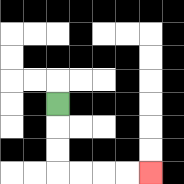{'start': '[2, 4]', 'end': '[6, 7]', 'path_directions': 'D,D,D,R,R,R,R', 'path_coordinates': '[[2, 4], [2, 5], [2, 6], [2, 7], [3, 7], [4, 7], [5, 7], [6, 7]]'}